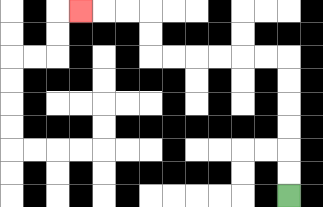{'start': '[12, 8]', 'end': '[3, 0]', 'path_directions': 'U,U,U,U,U,U,L,L,L,L,L,L,U,U,L,L,L', 'path_coordinates': '[[12, 8], [12, 7], [12, 6], [12, 5], [12, 4], [12, 3], [12, 2], [11, 2], [10, 2], [9, 2], [8, 2], [7, 2], [6, 2], [6, 1], [6, 0], [5, 0], [4, 0], [3, 0]]'}